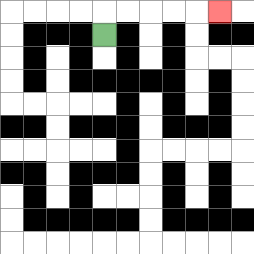{'start': '[4, 1]', 'end': '[9, 0]', 'path_directions': 'U,R,R,R,R,R', 'path_coordinates': '[[4, 1], [4, 0], [5, 0], [6, 0], [7, 0], [8, 0], [9, 0]]'}